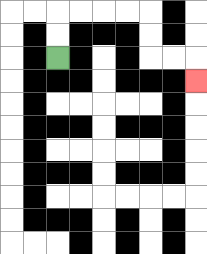{'start': '[2, 2]', 'end': '[8, 3]', 'path_directions': 'U,U,R,R,R,R,D,D,R,R,D', 'path_coordinates': '[[2, 2], [2, 1], [2, 0], [3, 0], [4, 0], [5, 0], [6, 0], [6, 1], [6, 2], [7, 2], [8, 2], [8, 3]]'}